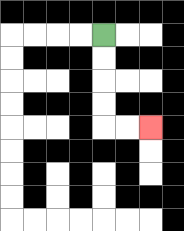{'start': '[4, 1]', 'end': '[6, 5]', 'path_directions': 'D,D,D,D,R,R', 'path_coordinates': '[[4, 1], [4, 2], [4, 3], [4, 4], [4, 5], [5, 5], [6, 5]]'}